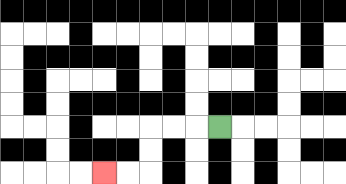{'start': '[9, 5]', 'end': '[4, 7]', 'path_directions': 'L,L,L,D,D,L,L', 'path_coordinates': '[[9, 5], [8, 5], [7, 5], [6, 5], [6, 6], [6, 7], [5, 7], [4, 7]]'}